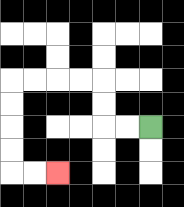{'start': '[6, 5]', 'end': '[2, 7]', 'path_directions': 'L,L,U,U,L,L,L,L,D,D,D,D,R,R', 'path_coordinates': '[[6, 5], [5, 5], [4, 5], [4, 4], [4, 3], [3, 3], [2, 3], [1, 3], [0, 3], [0, 4], [0, 5], [0, 6], [0, 7], [1, 7], [2, 7]]'}